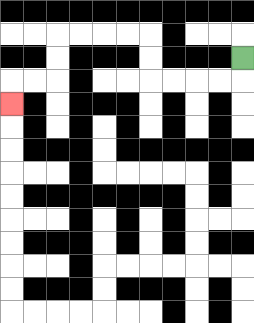{'start': '[10, 2]', 'end': '[0, 4]', 'path_directions': 'D,L,L,L,L,U,U,L,L,L,L,D,D,L,L,D', 'path_coordinates': '[[10, 2], [10, 3], [9, 3], [8, 3], [7, 3], [6, 3], [6, 2], [6, 1], [5, 1], [4, 1], [3, 1], [2, 1], [2, 2], [2, 3], [1, 3], [0, 3], [0, 4]]'}